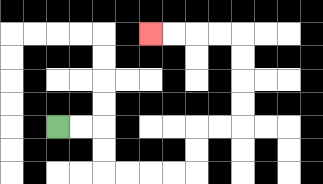{'start': '[2, 5]', 'end': '[6, 1]', 'path_directions': 'R,R,D,D,R,R,R,R,U,U,R,R,U,U,U,U,L,L,L,L', 'path_coordinates': '[[2, 5], [3, 5], [4, 5], [4, 6], [4, 7], [5, 7], [6, 7], [7, 7], [8, 7], [8, 6], [8, 5], [9, 5], [10, 5], [10, 4], [10, 3], [10, 2], [10, 1], [9, 1], [8, 1], [7, 1], [6, 1]]'}